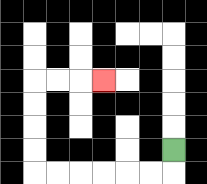{'start': '[7, 6]', 'end': '[4, 3]', 'path_directions': 'D,L,L,L,L,L,L,U,U,U,U,R,R,R', 'path_coordinates': '[[7, 6], [7, 7], [6, 7], [5, 7], [4, 7], [3, 7], [2, 7], [1, 7], [1, 6], [1, 5], [1, 4], [1, 3], [2, 3], [3, 3], [4, 3]]'}